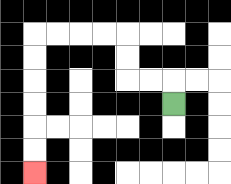{'start': '[7, 4]', 'end': '[1, 7]', 'path_directions': 'U,L,L,U,U,L,L,L,L,D,D,D,D,D,D', 'path_coordinates': '[[7, 4], [7, 3], [6, 3], [5, 3], [5, 2], [5, 1], [4, 1], [3, 1], [2, 1], [1, 1], [1, 2], [1, 3], [1, 4], [1, 5], [1, 6], [1, 7]]'}